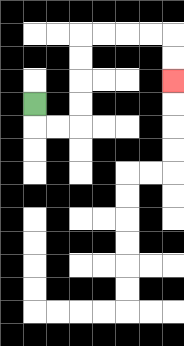{'start': '[1, 4]', 'end': '[7, 3]', 'path_directions': 'D,R,R,U,U,U,U,R,R,R,R,D,D', 'path_coordinates': '[[1, 4], [1, 5], [2, 5], [3, 5], [3, 4], [3, 3], [3, 2], [3, 1], [4, 1], [5, 1], [6, 1], [7, 1], [7, 2], [7, 3]]'}